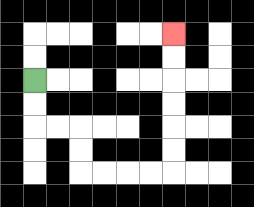{'start': '[1, 3]', 'end': '[7, 1]', 'path_directions': 'D,D,R,R,D,D,R,R,R,R,U,U,U,U,U,U', 'path_coordinates': '[[1, 3], [1, 4], [1, 5], [2, 5], [3, 5], [3, 6], [3, 7], [4, 7], [5, 7], [6, 7], [7, 7], [7, 6], [7, 5], [7, 4], [7, 3], [7, 2], [7, 1]]'}